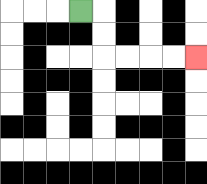{'start': '[3, 0]', 'end': '[8, 2]', 'path_directions': 'R,D,D,R,R,R,R', 'path_coordinates': '[[3, 0], [4, 0], [4, 1], [4, 2], [5, 2], [6, 2], [7, 2], [8, 2]]'}